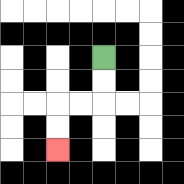{'start': '[4, 2]', 'end': '[2, 6]', 'path_directions': 'D,D,L,L,D,D', 'path_coordinates': '[[4, 2], [4, 3], [4, 4], [3, 4], [2, 4], [2, 5], [2, 6]]'}